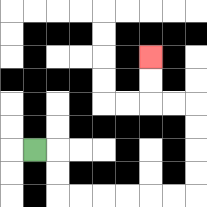{'start': '[1, 6]', 'end': '[6, 2]', 'path_directions': 'R,D,D,R,R,R,R,R,R,U,U,U,U,L,L,U,U', 'path_coordinates': '[[1, 6], [2, 6], [2, 7], [2, 8], [3, 8], [4, 8], [5, 8], [6, 8], [7, 8], [8, 8], [8, 7], [8, 6], [8, 5], [8, 4], [7, 4], [6, 4], [6, 3], [6, 2]]'}